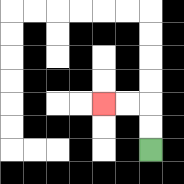{'start': '[6, 6]', 'end': '[4, 4]', 'path_directions': 'U,U,L,L', 'path_coordinates': '[[6, 6], [6, 5], [6, 4], [5, 4], [4, 4]]'}